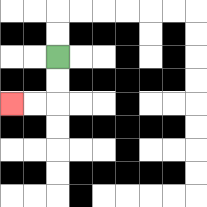{'start': '[2, 2]', 'end': '[0, 4]', 'path_directions': 'D,D,L,L', 'path_coordinates': '[[2, 2], [2, 3], [2, 4], [1, 4], [0, 4]]'}